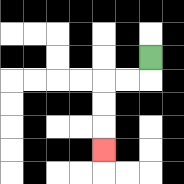{'start': '[6, 2]', 'end': '[4, 6]', 'path_directions': 'D,L,L,D,D,D', 'path_coordinates': '[[6, 2], [6, 3], [5, 3], [4, 3], [4, 4], [4, 5], [4, 6]]'}